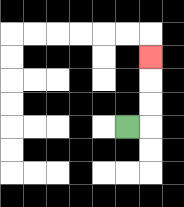{'start': '[5, 5]', 'end': '[6, 2]', 'path_directions': 'R,U,U,U', 'path_coordinates': '[[5, 5], [6, 5], [6, 4], [6, 3], [6, 2]]'}